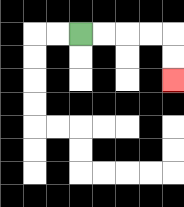{'start': '[3, 1]', 'end': '[7, 3]', 'path_directions': 'R,R,R,R,D,D', 'path_coordinates': '[[3, 1], [4, 1], [5, 1], [6, 1], [7, 1], [7, 2], [7, 3]]'}